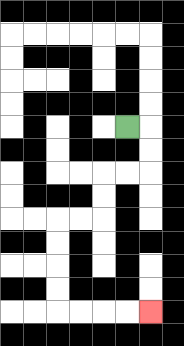{'start': '[5, 5]', 'end': '[6, 13]', 'path_directions': 'R,D,D,L,L,D,D,L,L,D,D,D,D,R,R,R,R', 'path_coordinates': '[[5, 5], [6, 5], [6, 6], [6, 7], [5, 7], [4, 7], [4, 8], [4, 9], [3, 9], [2, 9], [2, 10], [2, 11], [2, 12], [2, 13], [3, 13], [4, 13], [5, 13], [6, 13]]'}